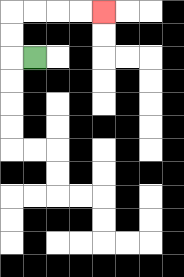{'start': '[1, 2]', 'end': '[4, 0]', 'path_directions': 'L,U,U,R,R,R,R', 'path_coordinates': '[[1, 2], [0, 2], [0, 1], [0, 0], [1, 0], [2, 0], [3, 0], [4, 0]]'}